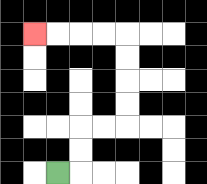{'start': '[2, 7]', 'end': '[1, 1]', 'path_directions': 'R,U,U,R,R,U,U,U,U,L,L,L,L', 'path_coordinates': '[[2, 7], [3, 7], [3, 6], [3, 5], [4, 5], [5, 5], [5, 4], [5, 3], [5, 2], [5, 1], [4, 1], [3, 1], [2, 1], [1, 1]]'}